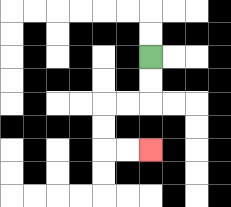{'start': '[6, 2]', 'end': '[6, 6]', 'path_directions': 'D,D,L,L,D,D,R,R', 'path_coordinates': '[[6, 2], [6, 3], [6, 4], [5, 4], [4, 4], [4, 5], [4, 6], [5, 6], [6, 6]]'}